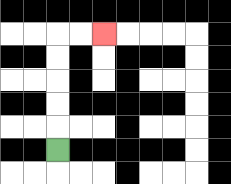{'start': '[2, 6]', 'end': '[4, 1]', 'path_directions': 'U,U,U,U,U,R,R', 'path_coordinates': '[[2, 6], [2, 5], [2, 4], [2, 3], [2, 2], [2, 1], [3, 1], [4, 1]]'}